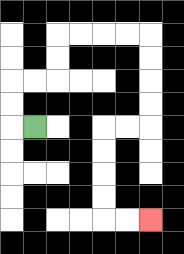{'start': '[1, 5]', 'end': '[6, 9]', 'path_directions': 'L,U,U,R,R,U,U,R,R,R,R,D,D,D,D,L,L,D,D,D,D,R,R', 'path_coordinates': '[[1, 5], [0, 5], [0, 4], [0, 3], [1, 3], [2, 3], [2, 2], [2, 1], [3, 1], [4, 1], [5, 1], [6, 1], [6, 2], [6, 3], [6, 4], [6, 5], [5, 5], [4, 5], [4, 6], [4, 7], [4, 8], [4, 9], [5, 9], [6, 9]]'}